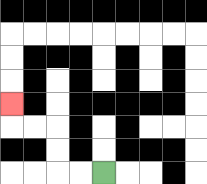{'start': '[4, 7]', 'end': '[0, 4]', 'path_directions': 'L,L,U,U,L,L,U', 'path_coordinates': '[[4, 7], [3, 7], [2, 7], [2, 6], [2, 5], [1, 5], [0, 5], [0, 4]]'}